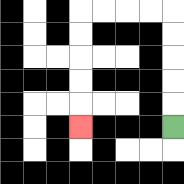{'start': '[7, 5]', 'end': '[3, 5]', 'path_directions': 'U,U,U,U,U,L,L,L,L,D,D,D,D,D', 'path_coordinates': '[[7, 5], [7, 4], [7, 3], [7, 2], [7, 1], [7, 0], [6, 0], [5, 0], [4, 0], [3, 0], [3, 1], [3, 2], [3, 3], [3, 4], [3, 5]]'}